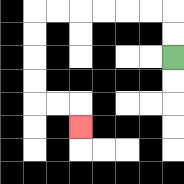{'start': '[7, 2]', 'end': '[3, 5]', 'path_directions': 'U,U,L,L,L,L,L,L,D,D,D,D,R,R,D', 'path_coordinates': '[[7, 2], [7, 1], [7, 0], [6, 0], [5, 0], [4, 0], [3, 0], [2, 0], [1, 0], [1, 1], [1, 2], [1, 3], [1, 4], [2, 4], [3, 4], [3, 5]]'}